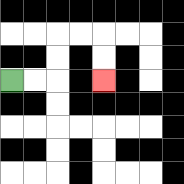{'start': '[0, 3]', 'end': '[4, 3]', 'path_directions': 'R,R,U,U,R,R,D,D', 'path_coordinates': '[[0, 3], [1, 3], [2, 3], [2, 2], [2, 1], [3, 1], [4, 1], [4, 2], [4, 3]]'}